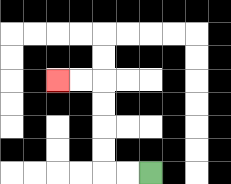{'start': '[6, 7]', 'end': '[2, 3]', 'path_directions': 'L,L,U,U,U,U,L,L', 'path_coordinates': '[[6, 7], [5, 7], [4, 7], [4, 6], [4, 5], [4, 4], [4, 3], [3, 3], [2, 3]]'}